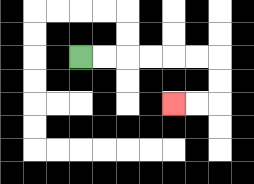{'start': '[3, 2]', 'end': '[7, 4]', 'path_directions': 'R,R,R,R,R,R,D,D,L,L', 'path_coordinates': '[[3, 2], [4, 2], [5, 2], [6, 2], [7, 2], [8, 2], [9, 2], [9, 3], [9, 4], [8, 4], [7, 4]]'}